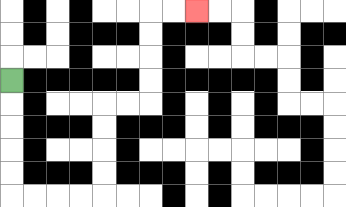{'start': '[0, 3]', 'end': '[8, 0]', 'path_directions': 'D,D,D,D,D,R,R,R,R,U,U,U,U,R,R,U,U,U,U,R,R', 'path_coordinates': '[[0, 3], [0, 4], [0, 5], [0, 6], [0, 7], [0, 8], [1, 8], [2, 8], [3, 8], [4, 8], [4, 7], [4, 6], [4, 5], [4, 4], [5, 4], [6, 4], [6, 3], [6, 2], [6, 1], [6, 0], [7, 0], [8, 0]]'}